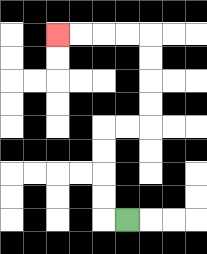{'start': '[5, 9]', 'end': '[2, 1]', 'path_directions': 'L,U,U,U,U,R,R,U,U,U,U,L,L,L,L', 'path_coordinates': '[[5, 9], [4, 9], [4, 8], [4, 7], [4, 6], [4, 5], [5, 5], [6, 5], [6, 4], [6, 3], [6, 2], [6, 1], [5, 1], [4, 1], [3, 1], [2, 1]]'}